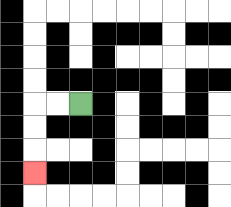{'start': '[3, 4]', 'end': '[1, 7]', 'path_directions': 'L,L,D,D,D', 'path_coordinates': '[[3, 4], [2, 4], [1, 4], [1, 5], [1, 6], [1, 7]]'}